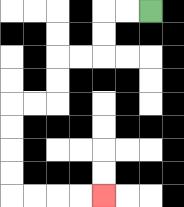{'start': '[6, 0]', 'end': '[4, 8]', 'path_directions': 'L,L,D,D,L,L,D,D,L,L,D,D,D,D,R,R,R,R', 'path_coordinates': '[[6, 0], [5, 0], [4, 0], [4, 1], [4, 2], [3, 2], [2, 2], [2, 3], [2, 4], [1, 4], [0, 4], [0, 5], [0, 6], [0, 7], [0, 8], [1, 8], [2, 8], [3, 8], [4, 8]]'}